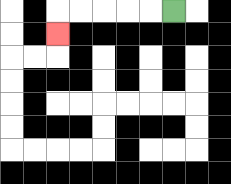{'start': '[7, 0]', 'end': '[2, 1]', 'path_directions': 'L,L,L,L,L,D', 'path_coordinates': '[[7, 0], [6, 0], [5, 0], [4, 0], [3, 0], [2, 0], [2, 1]]'}